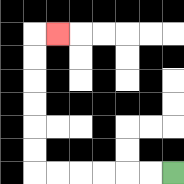{'start': '[7, 7]', 'end': '[2, 1]', 'path_directions': 'L,L,L,L,L,L,U,U,U,U,U,U,R', 'path_coordinates': '[[7, 7], [6, 7], [5, 7], [4, 7], [3, 7], [2, 7], [1, 7], [1, 6], [1, 5], [1, 4], [1, 3], [1, 2], [1, 1], [2, 1]]'}